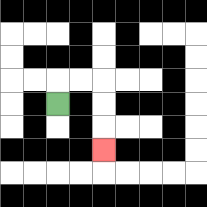{'start': '[2, 4]', 'end': '[4, 6]', 'path_directions': 'U,R,R,D,D,D', 'path_coordinates': '[[2, 4], [2, 3], [3, 3], [4, 3], [4, 4], [4, 5], [4, 6]]'}